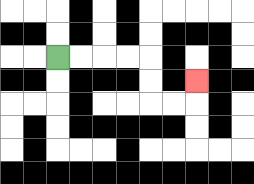{'start': '[2, 2]', 'end': '[8, 3]', 'path_directions': 'R,R,R,R,D,D,R,R,U', 'path_coordinates': '[[2, 2], [3, 2], [4, 2], [5, 2], [6, 2], [6, 3], [6, 4], [7, 4], [8, 4], [8, 3]]'}